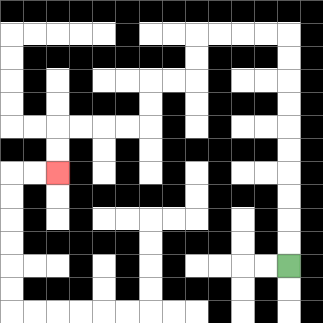{'start': '[12, 11]', 'end': '[2, 7]', 'path_directions': 'U,U,U,U,U,U,U,U,U,U,L,L,L,L,D,D,L,L,D,D,L,L,L,L,D,D', 'path_coordinates': '[[12, 11], [12, 10], [12, 9], [12, 8], [12, 7], [12, 6], [12, 5], [12, 4], [12, 3], [12, 2], [12, 1], [11, 1], [10, 1], [9, 1], [8, 1], [8, 2], [8, 3], [7, 3], [6, 3], [6, 4], [6, 5], [5, 5], [4, 5], [3, 5], [2, 5], [2, 6], [2, 7]]'}